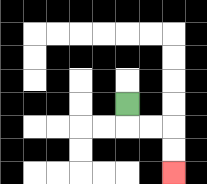{'start': '[5, 4]', 'end': '[7, 7]', 'path_directions': 'D,R,R,D,D', 'path_coordinates': '[[5, 4], [5, 5], [6, 5], [7, 5], [7, 6], [7, 7]]'}